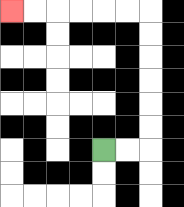{'start': '[4, 6]', 'end': '[0, 0]', 'path_directions': 'R,R,U,U,U,U,U,U,L,L,L,L,L,L', 'path_coordinates': '[[4, 6], [5, 6], [6, 6], [6, 5], [6, 4], [6, 3], [6, 2], [6, 1], [6, 0], [5, 0], [4, 0], [3, 0], [2, 0], [1, 0], [0, 0]]'}